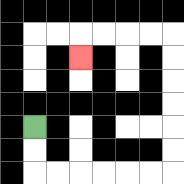{'start': '[1, 5]', 'end': '[3, 2]', 'path_directions': 'D,D,R,R,R,R,R,R,U,U,U,U,U,U,L,L,L,L,D', 'path_coordinates': '[[1, 5], [1, 6], [1, 7], [2, 7], [3, 7], [4, 7], [5, 7], [6, 7], [7, 7], [7, 6], [7, 5], [7, 4], [7, 3], [7, 2], [7, 1], [6, 1], [5, 1], [4, 1], [3, 1], [3, 2]]'}